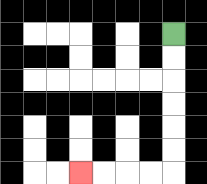{'start': '[7, 1]', 'end': '[3, 7]', 'path_directions': 'D,D,D,D,D,D,L,L,L,L', 'path_coordinates': '[[7, 1], [7, 2], [7, 3], [7, 4], [7, 5], [7, 6], [7, 7], [6, 7], [5, 7], [4, 7], [3, 7]]'}